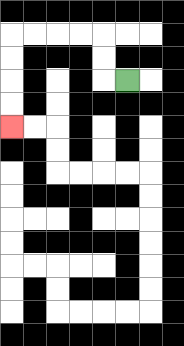{'start': '[5, 3]', 'end': '[0, 5]', 'path_directions': 'L,U,U,L,L,L,L,D,D,D,D', 'path_coordinates': '[[5, 3], [4, 3], [4, 2], [4, 1], [3, 1], [2, 1], [1, 1], [0, 1], [0, 2], [0, 3], [0, 4], [0, 5]]'}